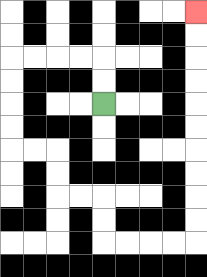{'start': '[4, 4]', 'end': '[8, 0]', 'path_directions': 'U,U,L,L,L,L,D,D,D,D,R,R,D,D,R,R,D,D,R,R,R,R,U,U,U,U,U,U,U,U,U,U', 'path_coordinates': '[[4, 4], [4, 3], [4, 2], [3, 2], [2, 2], [1, 2], [0, 2], [0, 3], [0, 4], [0, 5], [0, 6], [1, 6], [2, 6], [2, 7], [2, 8], [3, 8], [4, 8], [4, 9], [4, 10], [5, 10], [6, 10], [7, 10], [8, 10], [8, 9], [8, 8], [8, 7], [8, 6], [8, 5], [8, 4], [8, 3], [8, 2], [8, 1], [8, 0]]'}